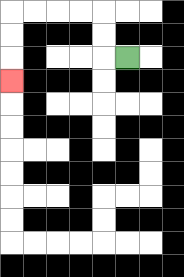{'start': '[5, 2]', 'end': '[0, 3]', 'path_directions': 'L,U,U,L,L,L,L,D,D,D', 'path_coordinates': '[[5, 2], [4, 2], [4, 1], [4, 0], [3, 0], [2, 0], [1, 0], [0, 0], [0, 1], [0, 2], [0, 3]]'}